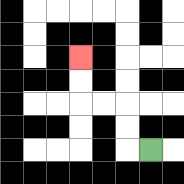{'start': '[6, 6]', 'end': '[3, 2]', 'path_directions': 'L,U,U,L,L,U,U', 'path_coordinates': '[[6, 6], [5, 6], [5, 5], [5, 4], [4, 4], [3, 4], [3, 3], [3, 2]]'}